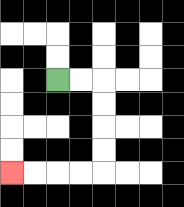{'start': '[2, 3]', 'end': '[0, 7]', 'path_directions': 'R,R,D,D,D,D,L,L,L,L', 'path_coordinates': '[[2, 3], [3, 3], [4, 3], [4, 4], [4, 5], [4, 6], [4, 7], [3, 7], [2, 7], [1, 7], [0, 7]]'}